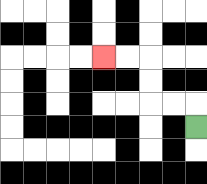{'start': '[8, 5]', 'end': '[4, 2]', 'path_directions': 'U,L,L,U,U,L,L', 'path_coordinates': '[[8, 5], [8, 4], [7, 4], [6, 4], [6, 3], [6, 2], [5, 2], [4, 2]]'}